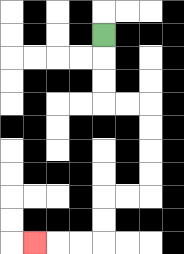{'start': '[4, 1]', 'end': '[1, 10]', 'path_directions': 'D,D,D,R,R,D,D,D,D,L,L,D,D,L,L,L', 'path_coordinates': '[[4, 1], [4, 2], [4, 3], [4, 4], [5, 4], [6, 4], [6, 5], [6, 6], [6, 7], [6, 8], [5, 8], [4, 8], [4, 9], [4, 10], [3, 10], [2, 10], [1, 10]]'}